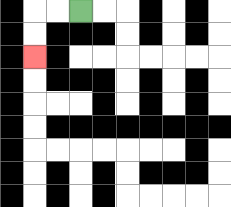{'start': '[3, 0]', 'end': '[1, 2]', 'path_directions': 'L,L,D,D', 'path_coordinates': '[[3, 0], [2, 0], [1, 0], [1, 1], [1, 2]]'}